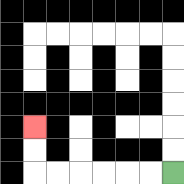{'start': '[7, 7]', 'end': '[1, 5]', 'path_directions': 'L,L,L,L,L,L,U,U', 'path_coordinates': '[[7, 7], [6, 7], [5, 7], [4, 7], [3, 7], [2, 7], [1, 7], [1, 6], [1, 5]]'}